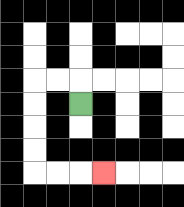{'start': '[3, 4]', 'end': '[4, 7]', 'path_directions': 'U,L,L,D,D,D,D,R,R,R', 'path_coordinates': '[[3, 4], [3, 3], [2, 3], [1, 3], [1, 4], [1, 5], [1, 6], [1, 7], [2, 7], [3, 7], [4, 7]]'}